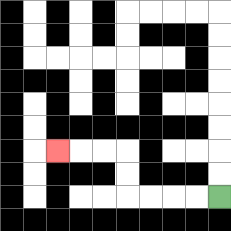{'start': '[9, 8]', 'end': '[2, 6]', 'path_directions': 'L,L,L,L,U,U,L,L,L', 'path_coordinates': '[[9, 8], [8, 8], [7, 8], [6, 8], [5, 8], [5, 7], [5, 6], [4, 6], [3, 6], [2, 6]]'}